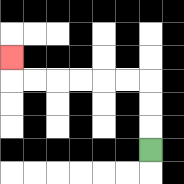{'start': '[6, 6]', 'end': '[0, 2]', 'path_directions': 'U,U,U,L,L,L,L,L,L,U', 'path_coordinates': '[[6, 6], [6, 5], [6, 4], [6, 3], [5, 3], [4, 3], [3, 3], [2, 3], [1, 3], [0, 3], [0, 2]]'}